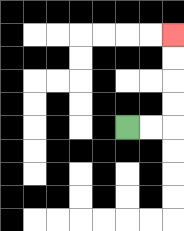{'start': '[5, 5]', 'end': '[7, 1]', 'path_directions': 'R,R,U,U,U,U', 'path_coordinates': '[[5, 5], [6, 5], [7, 5], [7, 4], [7, 3], [7, 2], [7, 1]]'}